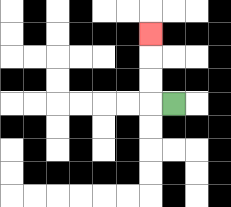{'start': '[7, 4]', 'end': '[6, 1]', 'path_directions': 'L,U,U,U', 'path_coordinates': '[[7, 4], [6, 4], [6, 3], [6, 2], [6, 1]]'}